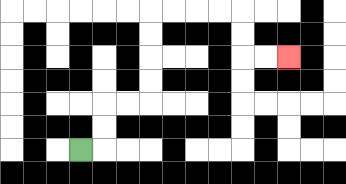{'start': '[3, 6]', 'end': '[12, 2]', 'path_directions': 'R,U,U,R,R,U,U,U,U,R,R,R,R,D,D,R,R', 'path_coordinates': '[[3, 6], [4, 6], [4, 5], [4, 4], [5, 4], [6, 4], [6, 3], [6, 2], [6, 1], [6, 0], [7, 0], [8, 0], [9, 0], [10, 0], [10, 1], [10, 2], [11, 2], [12, 2]]'}